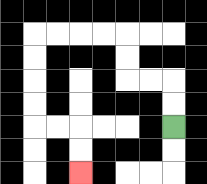{'start': '[7, 5]', 'end': '[3, 7]', 'path_directions': 'U,U,L,L,U,U,L,L,L,L,D,D,D,D,R,R,D,D', 'path_coordinates': '[[7, 5], [7, 4], [7, 3], [6, 3], [5, 3], [5, 2], [5, 1], [4, 1], [3, 1], [2, 1], [1, 1], [1, 2], [1, 3], [1, 4], [1, 5], [2, 5], [3, 5], [3, 6], [3, 7]]'}